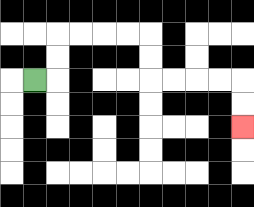{'start': '[1, 3]', 'end': '[10, 5]', 'path_directions': 'R,U,U,R,R,R,R,D,D,R,R,R,R,D,D', 'path_coordinates': '[[1, 3], [2, 3], [2, 2], [2, 1], [3, 1], [4, 1], [5, 1], [6, 1], [6, 2], [6, 3], [7, 3], [8, 3], [9, 3], [10, 3], [10, 4], [10, 5]]'}